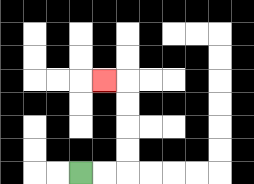{'start': '[3, 7]', 'end': '[4, 3]', 'path_directions': 'R,R,U,U,U,U,L', 'path_coordinates': '[[3, 7], [4, 7], [5, 7], [5, 6], [5, 5], [5, 4], [5, 3], [4, 3]]'}